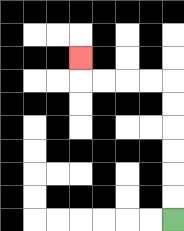{'start': '[7, 9]', 'end': '[3, 2]', 'path_directions': 'U,U,U,U,U,U,L,L,L,L,U', 'path_coordinates': '[[7, 9], [7, 8], [7, 7], [7, 6], [7, 5], [7, 4], [7, 3], [6, 3], [5, 3], [4, 3], [3, 3], [3, 2]]'}